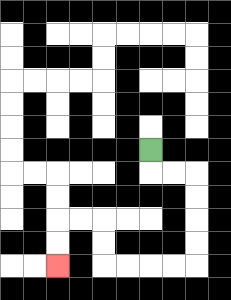{'start': '[6, 6]', 'end': '[2, 11]', 'path_directions': 'D,R,R,D,D,D,D,L,L,L,L,U,U,L,L,D,D', 'path_coordinates': '[[6, 6], [6, 7], [7, 7], [8, 7], [8, 8], [8, 9], [8, 10], [8, 11], [7, 11], [6, 11], [5, 11], [4, 11], [4, 10], [4, 9], [3, 9], [2, 9], [2, 10], [2, 11]]'}